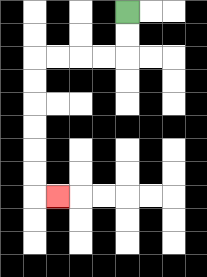{'start': '[5, 0]', 'end': '[2, 8]', 'path_directions': 'D,D,L,L,L,L,D,D,D,D,D,D,R', 'path_coordinates': '[[5, 0], [5, 1], [5, 2], [4, 2], [3, 2], [2, 2], [1, 2], [1, 3], [1, 4], [1, 5], [1, 6], [1, 7], [1, 8], [2, 8]]'}